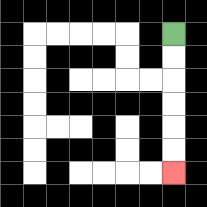{'start': '[7, 1]', 'end': '[7, 7]', 'path_directions': 'D,D,D,D,D,D', 'path_coordinates': '[[7, 1], [7, 2], [7, 3], [7, 4], [7, 5], [7, 6], [7, 7]]'}